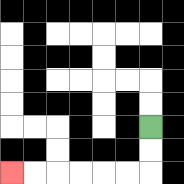{'start': '[6, 5]', 'end': '[0, 7]', 'path_directions': 'D,D,L,L,L,L,L,L', 'path_coordinates': '[[6, 5], [6, 6], [6, 7], [5, 7], [4, 7], [3, 7], [2, 7], [1, 7], [0, 7]]'}